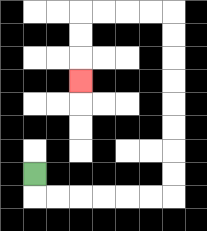{'start': '[1, 7]', 'end': '[3, 3]', 'path_directions': 'D,R,R,R,R,R,R,U,U,U,U,U,U,U,U,L,L,L,L,D,D,D', 'path_coordinates': '[[1, 7], [1, 8], [2, 8], [3, 8], [4, 8], [5, 8], [6, 8], [7, 8], [7, 7], [7, 6], [7, 5], [7, 4], [7, 3], [7, 2], [7, 1], [7, 0], [6, 0], [5, 0], [4, 0], [3, 0], [3, 1], [3, 2], [3, 3]]'}